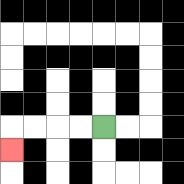{'start': '[4, 5]', 'end': '[0, 6]', 'path_directions': 'L,L,L,L,D', 'path_coordinates': '[[4, 5], [3, 5], [2, 5], [1, 5], [0, 5], [0, 6]]'}